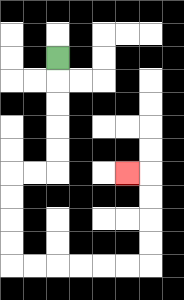{'start': '[2, 2]', 'end': '[5, 7]', 'path_directions': 'D,D,D,D,D,L,L,D,D,D,D,R,R,R,R,R,R,U,U,U,U,L', 'path_coordinates': '[[2, 2], [2, 3], [2, 4], [2, 5], [2, 6], [2, 7], [1, 7], [0, 7], [0, 8], [0, 9], [0, 10], [0, 11], [1, 11], [2, 11], [3, 11], [4, 11], [5, 11], [6, 11], [6, 10], [6, 9], [6, 8], [6, 7], [5, 7]]'}